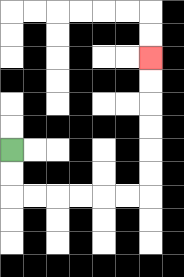{'start': '[0, 6]', 'end': '[6, 2]', 'path_directions': 'D,D,R,R,R,R,R,R,U,U,U,U,U,U', 'path_coordinates': '[[0, 6], [0, 7], [0, 8], [1, 8], [2, 8], [3, 8], [4, 8], [5, 8], [6, 8], [6, 7], [6, 6], [6, 5], [6, 4], [6, 3], [6, 2]]'}